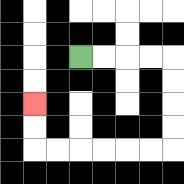{'start': '[3, 2]', 'end': '[1, 4]', 'path_directions': 'R,R,R,R,D,D,D,D,L,L,L,L,L,L,U,U', 'path_coordinates': '[[3, 2], [4, 2], [5, 2], [6, 2], [7, 2], [7, 3], [7, 4], [7, 5], [7, 6], [6, 6], [5, 6], [4, 6], [3, 6], [2, 6], [1, 6], [1, 5], [1, 4]]'}